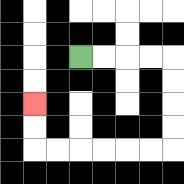{'start': '[3, 2]', 'end': '[1, 4]', 'path_directions': 'R,R,R,R,D,D,D,D,L,L,L,L,L,L,U,U', 'path_coordinates': '[[3, 2], [4, 2], [5, 2], [6, 2], [7, 2], [7, 3], [7, 4], [7, 5], [7, 6], [6, 6], [5, 6], [4, 6], [3, 6], [2, 6], [1, 6], [1, 5], [1, 4]]'}